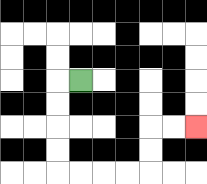{'start': '[3, 3]', 'end': '[8, 5]', 'path_directions': 'L,D,D,D,D,R,R,R,R,U,U,R,R', 'path_coordinates': '[[3, 3], [2, 3], [2, 4], [2, 5], [2, 6], [2, 7], [3, 7], [4, 7], [5, 7], [6, 7], [6, 6], [6, 5], [7, 5], [8, 5]]'}